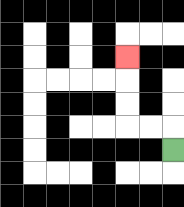{'start': '[7, 6]', 'end': '[5, 2]', 'path_directions': 'U,L,L,U,U,U', 'path_coordinates': '[[7, 6], [7, 5], [6, 5], [5, 5], [5, 4], [5, 3], [5, 2]]'}